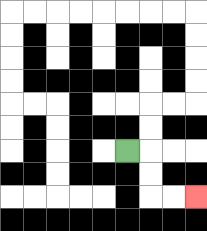{'start': '[5, 6]', 'end': '[8, 8]', 'path_directions': 'R,D,D,R,R', 'path_coordinates': '[[5, 6], [6, 6], [6, 7], [6, 8], [7, 8], [8, 8]]'}